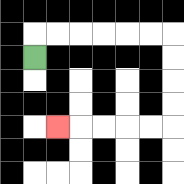{'start': '[1, 2]', 'end': '[2, 5]', 'path_directions': 'U,R,R,R,R,R,R,D,D,D,D,L,L,L,L,L', 'path_coordinates': '[[1, 2], [1, 1], [2, 1], [3, 1], [4, 1], [5, 1], [6, 1], [7, 1], [7, 2], [7, 3], [7, 4], [7, 5], [6, 5], [5, 5], [4, 5], [3, 5], [2, 5]]'}